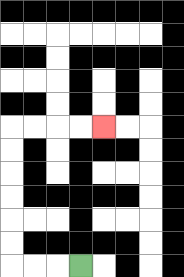{'start': '[3, 11]', 'end': '[4, 5]', 'path_directions': 'L,L,L,U,U,U,U,U,U,R,R,R,R', 'path_coordinates': '[[3, 11], [2, 11], [1, 11], [0, 11], [0, 10], [0, 9], [0, 8], [0, 7], [0, 6], [0, 5], [1, 5], [2, 5], [3, 5], [4, 5]]'}